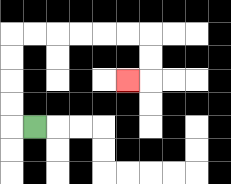{'start': '[1, 5]', 'end': '[5, 3]', 'path_directions': 'L,U,U,U,U,R,R,R,R,R,R,D,D,L', 'path_coordinates': '[[1, 5], [0, 5], [0, 4], [0, 3], [0, 2], [0, 1], [1, 1], [2, 1], [3, 1], [4, 1], [5, 1], [6, 1], [6, 2], [6, 3], [5, 3]]'}